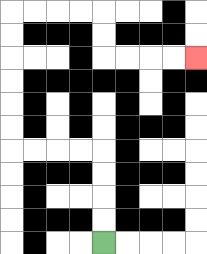{'start': '[4, 10]', 'end': '[8, 2]', 'path_directions': 'U,U,U,U,L,L,L,L,U,U,U,U,U,U,R,R,R,R,D,D,R,R,R,R', 'path_coordinates': '[[4, 10], [4, 9], [4, 8], [4, 7], [4, 6], [3, 6], [2, 6], [1, 6], [0, 6], [0, 5], [0, 4], [0, 3], [0, 2], [0, 1], [0, 0], [1, 0], [2, 0], [3, 0], [4, 0], [4, 1], [4, 2], [5, 2], [6, 2], [7, 2], [8, 2]]'}